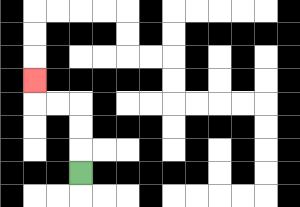{'start': '[3, 7]', 'end': '[1, 3]', 'path_directions': 'U,U,U,L,L,U', 'path_coordinates': '[[3, 7], [3, 6], [3, 5], [3, 4], [2, 4], [1, 4], [1, 3]]'}